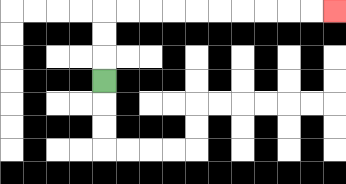{'start': '[4, 3]', 'end': '[14, 0]', 'path_directions': 'U,U,U,R,R,R,R,R,R,R,R,R,R', 'path_coordinates': '[[4, 3], [4, 2], [4, 1], [4, 0], [5, 0], [6, 0], [7, 0], [8, 0], [9, 0], [10, 0], [11, 0], [12, 0], [13, 0], [14, 0]]'}